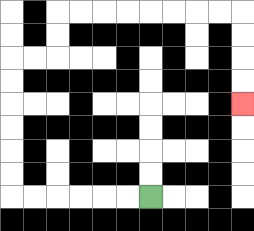{'start': '[6, 8]', 'end': '[10, 4]', 'path_directions': 'L,L,L,L,L,L,U,U,U,U,U,U,R,R,U,U,R,R,R,R,R,R,R,R,D,D,D,D', 'path_coordinates': '[[6, 8], [5, 8], [4, 8], [3, 8], [2, 8], [1, 8], [0, 8], [0, 7], [0, 6], [0, 5], [0, 4], [0, 3], [0, 2], [1, 2], [2, 2], [2, 1], [2, 0], [3, 0], [4, 0], [5, 0], [6, 0], [7, 0], [8, 0], [9, 0], [10, 0], [10, 1], [10, 2], [10, 3], [10, 4]]'}